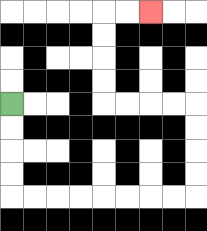{'start': '[0, 4]', 'end': '[6, 0]', 'path_directions': 'D,D,D,D,R,R,R,R,R,R,R,R,U,U,U,U,L,L,L,L,U,U,U,U,R,R', 'path_coordinates': '[[0, 4], [0, 5], [0, 6], [0, 7], [0, 8], [1, 8], [2, 8], [3, 8], [4, 8], [5, 8], [6, 8], [7, 8], [8, 8], [8, 7], [8, 6], [8, 5], [8, 4], [7, 4], [6, 4], [5, 4], [4, 4], [4, 3], [4, 2], [4, 1], [4, 0], [5, 0], [6, 0]]'}